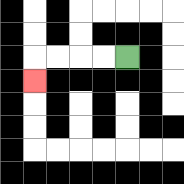{'start': '[5, 2]', 'end': '[1, 3]', 'path_directions': 'L,L,L,L,D', 'path_coordinates': '[[5, 2], [4, 2], [3, 2], [2, 2], [1, 2], [1, 3]]'}